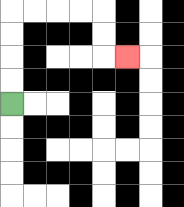{'start': '[0, 4]', 'end': '[5, 2]', 'path_directions': 'U,U,U,U,R,R,R,R,D,D,R', 'path_coordinates': '[[0, 4], [0, 3], [0, 2], [0, 1], [0, 0], [1, 0], [2, 0], [3, 0], [4, 0], [4, 1], [4, 2], [5, 2]]'}